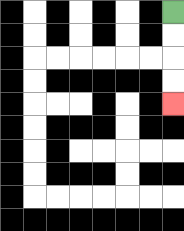{'start': '[7, 0]', 'end': '[7, 4]', 'path_directions': 'D,D,D,D', 'path_coordinates': '[[7, 0], [7, 1], [7, 2], [7, 3], [7, 4]]'}